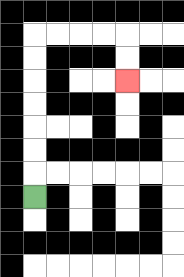{'start': '[1, 8]', 'end': '[5, 3]', 'path_directions': 'U,U,U,U,U,U,U,R,R,R,R,D,D', 'path_coordinates': '[[1, 8], [1, 7], [1, 6], [1, 5], [1, 4], [1, 3], [1, 2], [1, 1], [2, 1], [3, 1], [4, 1], [5, 1], [5, 2], [5, 3]]'}